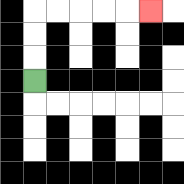{'start': '[1, 3]', 'end': '[6, 0]', 'path_directions': 'U,U,U,R,R,R,R,R', 'path_coordinates': '[[1, 3], [1, 2], [1, 1], [1, 0], [2, 0], [3, 0], [4, 0], [5, 0], [6, 0]]'}